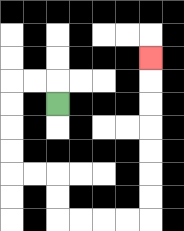{'start': '[2, 4]', 'end': '[6, 2]', 'path_directions': 'U,L,L,D,D,D,D,R,R,D,D,R,R,R,R,U,U,U,U,U,U,U', 'path_coordinates': '[[2, 4], [2, 3], [1, 3], [0, 3], [0, 4], [0, 5], [0, 6], [0, 7], [1, 7], [2, 7], [2, 8], [2, 9], [3, 9], [4, 9], [5, 9], [6, 9], [6, 8], [6, 7], [6, 6], [6, 5], [6, 4], [6, 3], [6, 2]]'}